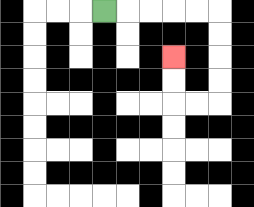{'start': '[4, 0]', 'end': '[7, 2]', 'path_directions': 'R,R,R,R,R,D,D,D,D,L,L,U,U', 'path_coordinates': '[[4, 0], [5, 0], [6, 0], [7, 0], [8, 0], [9, 0], [9, 1], [9, 2], [9, 3], [9, 4], [8, 4], [7, 4], [7, 3], [7, 2]]'}